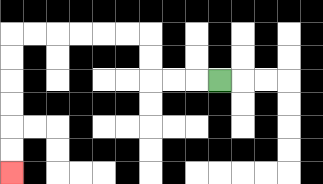{'start': '[9, 3]', 'end': '[0, 7]', 'path_directions': 'L,L,L,U,U,L,L,L,L,L,L,D,D,D,D,D,D', 'path_coordinates': '[[9, 3], [8, 3], [7, 3], [6, 3], [6, 2], [6, 1], [5, 1], [4, 1], [3, 1], [2, 1], [1, 1], [0, 1], [0, 2], [0, 3], [0, 4], [0, 5], [0, 6], [0, 7]]'}